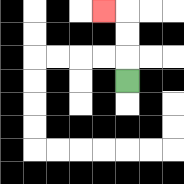{'start': '[5, 3]', 'end': '[4, 0]', 'path_directions': 'U,U,U,L', 'path_coordinates': '[[5, 3], [5, 2], [5, 1], [5, 0], [4, 0]]'}